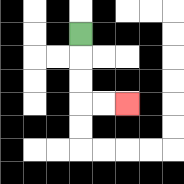{'start': '[3, 1]', 'end': '[5, 4]', 'path_directions': 'D,D,D,R,R', 'path_coordinates': '[[3, 1], [3, 2], [3, 3], [3, 4], [4, 4], [5, 4]]'}